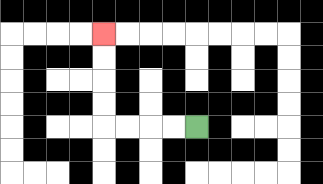{'start': '[8, 5]', 'end': '[4, 1]', 'path_directions': 'L,L,L,L,U,U,U,U', 'path_coordinates': '[[8, 5], [7, 5], [6, 5], [5, 5], [4, 5], [4, 4], [4, 3], [4, 2], [4, 1]]'}